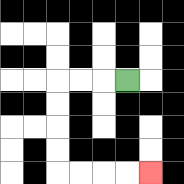{'start': '[5, 3]', 'end': '[6, 7]', 'path_directions': 'L,L,L,D,D,D,D,R,R,R,R', 'path_coordinates': '[[5, 3], [4, 3], [3, 3], [2, 3], [2, 4], [2, 5], [2, 6], [2, 7], [3, 7], [4, 7], [5, 7], [6, 7]]'}